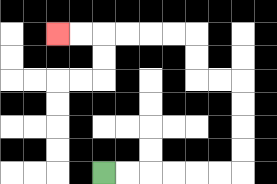{'start': '[4, 7]', 'end': '[2, 1]', 'path_directions': 'R,R,R,R,R,R,U,U,U,U,L,L,U,U,L,L,L,L,L,L', 'path_coordinates': '[[4, 7], [5, 7], [6, 7], [7, 7], [8, 7], [9, 7], [10, 7], [10, 6], [10, 5], [10, 4], [10, 3], [9, 3], [8, 3], [8, 2], [8, 1], [7, 1], [6, 1], [5, 1], [4, 1], [3, 1], [2, 1]]'}